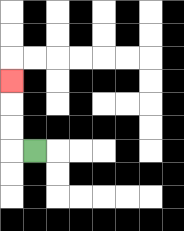{'start': '[1, 6]', 'end': '[0, 3]', 'path_directions': 'L,U,U,U', 'path_coordinates': '[[1, 6], [0, 6], [0, 5], [0, 4], [0, 3]]'}